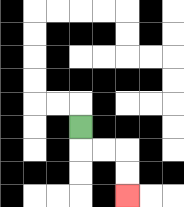{'start': '[3, 5]', 'end': '[5, 8]', 'path_directions': 'D,R,R,D,D', 'path_coordinates': '[[3, 5], [3, 6], [4, 6], [5, 6], [5, 7], [5, 8]]'}